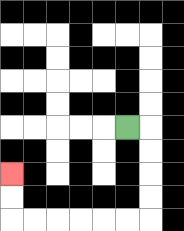{'start': '[5, 5]', 'end': '[0, 7]', 'path_directions': 'R,D,D,D,D,L,L,L,L,L,L,U,U', 'path_coordinates': '[[5, 5], [6, 5], [6, 6], [6, 7], [6, 8], [6, 9], [5, 9], [4, 9], [3, 9], [2, 9], [1, 9], [0, 9], [0, 8], [0, 7]]'}